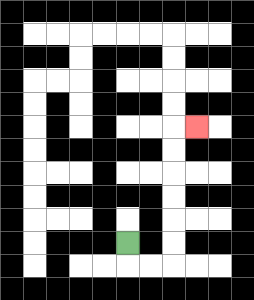{'start': '[5, 10]', 'end': '[8, 5]', 'path_directions': 'D,R,R,U,U,U,U,U,U,R', 'path_coordinates': '[[5, 10], [5, 11], [6, 11], [7, 11], [7, 10], [7, 9], [7, 8], [7, 7], [7, 6], [7, 5], [8, 5]]'}